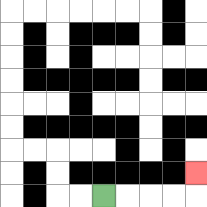{'start': '[4, 8]', 'end': '[8, 7]', 'path_directions': 'R,R,R,R,U', 'path_coordinates': '[[4, 8], [5, 8], [6, 8], [7, 8], [8, 8], [8, 7]]'}